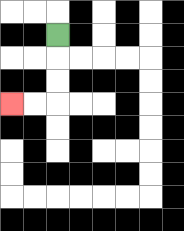{'start': '[2, 1]', 'end': '[0, 4]', 'path_directions': 'D,D,D,L,L', 'path_coordinates': '[[2, 1], [2, 2], [2, 3], [2, 4], [1, 4], [0, 4]]'}